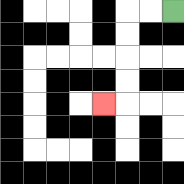{'start': '[7, 0]', 'end': '[4, 4]', 'path_directions': 'L,L,D,D,D,D,L', 'path_coordinates': '[[7, 0], [6, 0], [5, 0], [5, 1], [5, 2], [5, 3], [5, 4], [4, 4]]'}